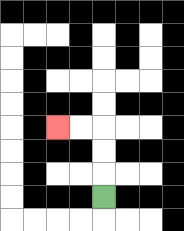{'start': '[4, 8]', 'end': '[2, 5]', 'path_directions': 'U,U,U,L,L', 'path_coordinates': '[[4, 8], [4, 7], [4, 6], [4, 5], [3, 5], [2, 5]]'}